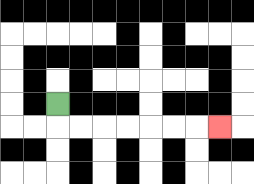{'start': '[2, 4]', 'end': '[9, 5]', 'path_directions': 'D,R,R,R,R,R,R,R', 'path_coordinates': '[[2, 4], [2, 5], [3, 5], [4, 5], [5, 5], [6, 5], [7, 5], [8, 5], [9, 5]]'}